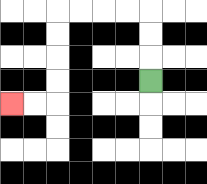{'start': '[6, 3]', 'end': '[0, 4]', 'path_directions': 'U,U,U,L,L,L,L,D,D,D,D,L,L', 'path_coordinates': '[[6, 3], [6, 2], [6, 1], [6, 0], [5, 0], [4, 0], [3, 0], [2, 0], [2, 1], [2, 2], [2, 3], [2, 4], [1, 4], [0, 4]]'}